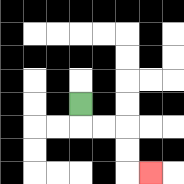{'start': '[3, 4]', 'end': '[6, 7]', 'path_directions': 'D,R,R,D,D,R', 'path_coordinates': '[[3, 4], [3, 5], [4, 5], [5, 5], [5, 6], [5, 7], [6, 7]]'}